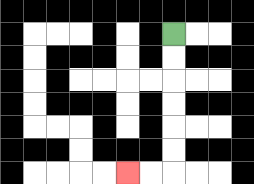{'start': '[7, 1]', 'end': '[5, 7]', 'path_directions': 'D,D,D,D,D,D,L,L', 'path_coordinates': '[[7, 1], [7, 2], [7, 3], [7, 4], [7, 5], [7, 6], [7, 7], [6, 7], [5, 7]]'}